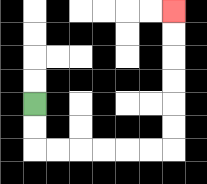{'start': '[1, 4]', 'end': '[7, 0]', 'path_directions': 'D,D,R,R,R,R,R,R,U,U,U,U,U,U', 'path_coordinates': '[[1, 4], [1, 5], [1, 6], [2, 6], [3, 6], [4, 6], [5, 6], [6, 6], [7, 6], [7, 5], [7, 4], [7, 3], [7, 2], [7, 1], [7, 0]]'}